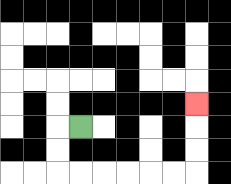{'start': '[3, 5]', 'end': '[8, 4]', 'path_directions': 'L,D,D,R,R,R,R,R,R,U,U,U', 'path_coordinates': '[[3, 5], [2, 5], [2, 6], [2, 7], [3, 7], [4, 7], [5, 7], [6, 7], [7, 7], [8, 7], [8, 6], [8, 5], [8, 4]]'}